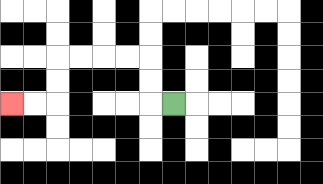{'start': '[7, 4]', 'end': '[0, 4]', 'path_directions': 'L,U,U,L,L,L,L,D,D,L,L', 'path_coordinates': '[[7, 4], [6, 4], [6, 3], [6, 2], [5, 2], [4, 2], [3, 2], [2, 2], [2, 3], [2, 4], [1, 4], [0, 4]]'}